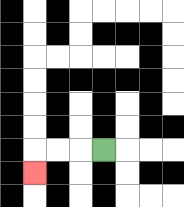{'start': '[4, 6]', 'end': '[1, 7]', 'path_directions': 'L,L,L,D', 'path_coordinates': '[[4, 6], [3, 6], [2, 6], [1, 6], [1, 7]]'}